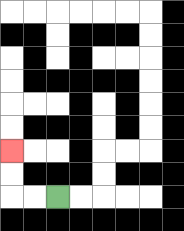{'start': '[2, 8]', 'end': '[0, 6]', 'path_directions': 'L,L,U,U', 'path_coordinates': '[[2, 8], [1, 8], [0, 8], [0, 7], [0, 6]]'}